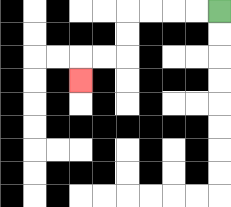{'start': '[9, 0]', 'end': '[3, 3]', 'path_directions': 'L,L,L,L,D,D,L,L,D', 'path_coordinates': '[[9, 0], [8, 0], [7, 0], [6, 0], [5, 0], [5, 1], [5, 2], [4, 2], [3, 2], [3, 3]]'}